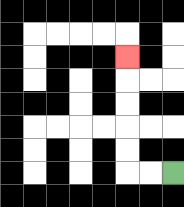{'start': '[7, 7]', 'end': '[5, 2]', 'path_directions': 'L,L,U,U,U,U,U', 'path_coordinates': '[[7, 7], [6, 7], [5, 7], [5, 6], [5, 5], [5, 4], [5, 3], [5, 2]]'}